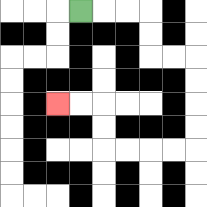{'start': '[3, 0]', 'end': '[2, 4]', 'path_directions': 'R,R,R,D,D,R,R,D,D,D,D,L,L,L,L,U,U,L,L', 'path_coordinates': '[[3, 0], [4, 0], [5, 0], [6, 0], [6, 1], [6, 2], [7, 2], [8, 2], [8, 3], [8, 4], [8, 5], [8, 6], [7, 6], [6, 6], [5, 6], [4, 6], [4, 5], [4, 4], [3, 4], [2, 4]]'}